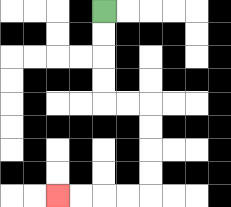{'start': '[4, 0]', 'end': '[2, 8]', 'path_directions': 'D,D,D,D,R,R,D,D,D,D,L,L,L,L', 'path_coordinates': '[[4, 0], [4, 1], [4, 2], [4, 3], [4, 4], [5, 4], [6, 4], [6, 5], [6, 6], [6, 7], [6, 8], [5, 8], [4, 8], [3, 8], [2, 8]]'}